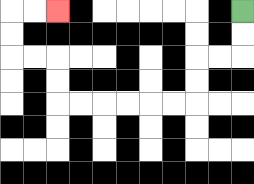{'start': '[10, 0]', 'end': '[2, 0]', 'path_directions': 'D,D,L,L,D,D,L,L,L,L,L,L,U,U,L,L,U,U,R,R', 'path_coordinates': '[[10, 0], [10, 1], [10, 2], [9, 2], [8, 2], [8, 3], [8, 4], [7, 4], [6, 4], [5, 4], [4, 4], [3, 4], [2, 4], [2, 3], [2, 2], [1, 2], [0, 2], [0, 1], [0, 0], [1, 0], [2, 0]]'}